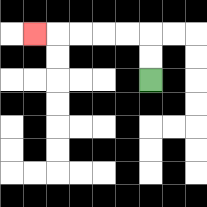{'start': '[6, 3]', 'end': '[1, 1]', 'path_directions': 'U,U,L,L,L,L,L', 'path_coordinates': '[[6, 3], [6, 2], [6, 1], [5, 1], [4, 1], [3, 1], [2, 1], [1, 1]]'}